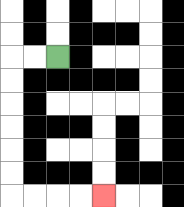{'start': '[2, 2]', 'end': '[4, 8]', 'path_directions': 'L,L,D,D,D,D,D,D,R,R,R,R', 'path_coordinates': '[[2, 2], [1, 2], [0, 2], [0, 3], [0, 4], [0, 5], [0, 6], [0, 7], [0, 8], [1, 8], [2, 8], [3, 8], [4, 8]]'}